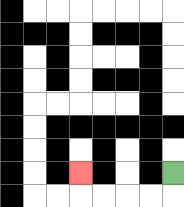{'start': '[7, 7]', 'end': '[3, 7]', 'path_directions': 'D,L,L,L,L,U', 'path_coordinates': '[[7, 7], [7, 8], [6, 8], [5, 8], [4, 8], [3, 8], [3, 7]]'}